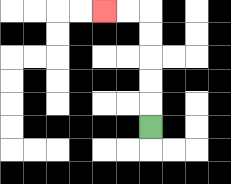{'start': '[6, 5]', 'end': '[4, 0]', 'path_directions': 'U,U,U,U,U,L,L', 'path_coordinates': '[[6, 5], [6, 4], [6, 3], [6, 2], [6, 1], [6, 0], [5, 0], [4, 0]]'}